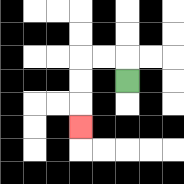{'start': '[5, 3]', 'end': '[3, 5]', 'path_directions': 'U,L,L,D,D,D', 'path_coordinates': '[[5, 3], [5, 2], [4, 2], [3, 2], [3, 3], [3, 4], [3, 5]]'}